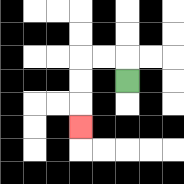{'start': '[5, 3]', 'end': '[3, 5]', 'path_directions': 'U,L,L,D,D,D', 'path_coordinates': '[[5, 3], [5, 2], [4, 2], [3, 2], [3, 3], [3, 4], [3, 5]]'}